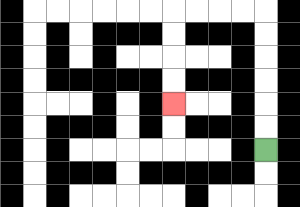{'start': '[11, 6]', 'end': '[7, 4]', 'path_directions': 'U,U,U,U,U,U,L,L,L,L,D,D,D,D', 'path_coordinates': '[[11, 6], [11, 5], [11, 4], [11, 3], [11, 2], [11, 1], [11, 0], [10, 0], [9, 0], [8, 0], [7, 0], [7, 1], [7, 2], [7, 3], [7, 4]]'}